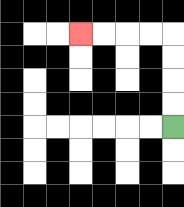{'start': '[7, 5]', 'end': '[3, 1]', 'path_directions': 'U,U,U,U,L,L,L,L', 'path_coordinates': '[[7, 5], [7, 4], [7, 3], [7, 2], [7, 1], [6, 1], [5, 1], [4, 1], [3, 1]]'}